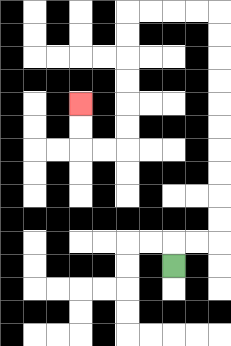{'start': '[7, 11]', 'end': '[3, 4]', 'path_directions': 'U,R,R,U,U,U,U,U,U,U,U,U,U,L,L,L,L,D,D,D,D,D,D,L,L,U,U', 'path_coordinates': '[[7, 11], [7, 10], [8, 10], [9, 10], [9, 9], [9, 8], [9, 7], [9, 6], [9, 5], [9, 4], [9, 3], [9, 2], [9, 1], [9, 0], [8, 0], [7, 0], [6, 0], [5, 0], [5, 1], [5, 2], [5, 3], [5, 4], [5, 5], [5, 6], [4, 6], [3, 6], [3, 5], [3, 4]]'}